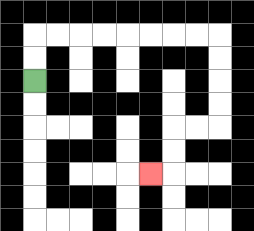{'start': '[1, 3]', 'end': '[6, 7]', 'path_directions': 'U,U,R,R,R,R,R,R,R,R,D,D,D,D,L,L,D,D,L', 'path_coordinates': '[[1, 3], [1, 2], [1, 1], [2, 1], [3, 1], [4, 1], [5, 1], [6, 1], [7, 1], [8, 1], [9, 1], [9, 2], [9, 3], [9, 4], [9, 5], [8, 5], [7, 5], [7, 6], [7, 7], [6, 7]]'}